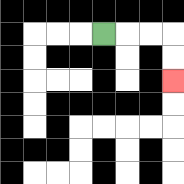{'start': '[4, 1]', 'end': '[7, 3]', 'path_directions': 'R,R,R,D,D', 'path_coordinates': '[[4, 1], [5, 1], [6, 1], [7, 1], [7, 2], [7, 3]]'}